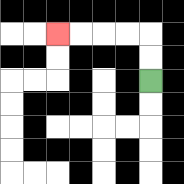{'start': '[6, 3]', 'end': '[2, 1]', 'path_directions': 'U,U,L,L,L,L', 'path_coordinates': '[[6, 3], [6, 2], [6, 1], [5, 1], [4, 1], [3, 1], [2, 1]]'}